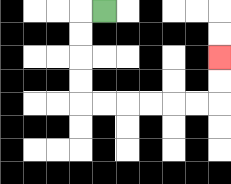{'start': '[4, 0]', 'end': '[9, 2]', 'path_directions': 'L,D,D,D,D,R,R,R,R,R,R,U,U', 'path_coordinates': '[[4, 0], [3, 0], [3, 1], [3, 2], [3, 3], [3, 4], [4, 4], [5, 4], [6, 4], [7, 4], [8, 4], [9, 4], [9, 3], [9, 2]]'}